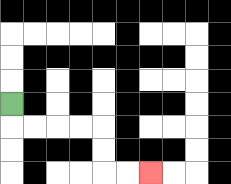{'start': '[0, 4]', 'end': '[6, 7]', 'path_directions': 'D,R,R,R,R,D,D,R,R', 'path_coordinates': '[[0, 4], [0, 5], [1, 5], [2, 5], [3, 5], [4, 5], [4, 6], [4, 7], [5, 7], [6, 7]]'}